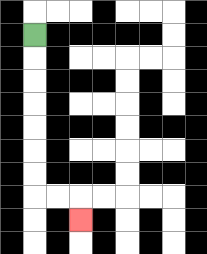{'start': '[1, 1]', 'end': '[3, 9]', 'path_directions': 'D,D,D,D,D,D,D,R,R,D', 'path_coordinates': '[[1, 1], [1, 2], [1, 3], [1, 4], [1, 5], [1, 6], [1, 7], [1, 8], [2, 8], [3, 8], [3, 9]]'}